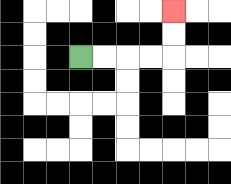{'start': '[3, 2]', 'end': '[7, 0]', 'path_directions': 'R,R,R,R,U,U', 'path_coordinates': '[[3, 2], [4, 2], [5, 2], [6, 2], [7, 2], [7, 1], [7, 0]]'}